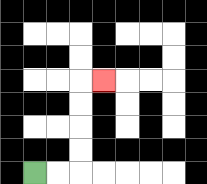{'start': '[1, 7]', 'end': '[4, 3]', 'path_directions': 'R,R,U,U,U,U,R', 'path_coordinates': '[[1, 7], [2, 7], [3, 7], [3, 6], [3, 5], [3, 4], [3, 3], [4, 3]]'}